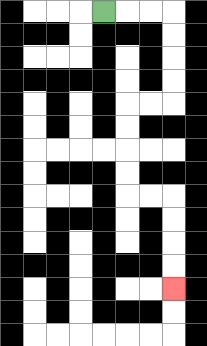{'start': '[4, 0]', 'end': '[7, 12]', 'path_directions': 'R,R,R,D,D,D,D,L,L,D,D,D,D,R,R,D,D,D,D', 'path_coordinates': '[[4, 0], [5, 0], [6, 0], [7, 0], [7, 1], [7, 2], [7, 3], [7, 4], [6, 4], [5, 4], [5, 5], [5, 6], [5, 7], [5, 8], [6, 8], [7, 8], [7, 9], [7, 10], [7, 11], [7, 12]]'}